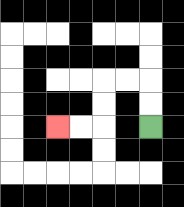{'start': '[6, 5]', 'end': '[2, 5]', 'path_directions': 'U,U,L,L,D,D,L,L', 'path_coordinates': '[[6, 5], [6, 4], [6, 3], [5, 3], [4, 3], [4, 4], [4, 5], [3, 5], [2, 5]]'}